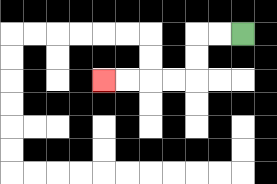{'start': '[10, 1]', 'end': '[4, 3]', 'path_directions': 'L,L,D,D,L,L,L,L', 'path_coordinates': '[[10, 1], [9, 1], [8, 1], [8, 2], [8, 3], [7, 3], [6, 3], [5, 3], [4, 3]]'}